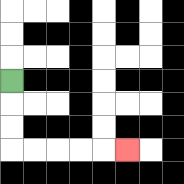{'start': '[0, 3]', 'end': '[5, 6]', 'path_directions': 'D,D,D,R,R,R,R,R', 'path_coordinates': '[[0, 3], [0, 4], [0, 5], [0, 6], [1, 6], [2, 6], [3, 6], [4, 6], [5, 6]]'}